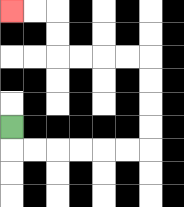{'start': '[0, 5]', 'end': '[0, 0]', 'path_directions': 'D,R,R,R,R,R,R,U,U,U,U,L,L,L,L,U,U,L,L', 'path_coordinates': '[[0, 5], [0, 6], [1, 6], [2, 6], [3, 6], [4, 6], [5, 6], [6, 6], [6, 5], [6, 4], [6, 3], [6, 2], [5, 2], [4, 2], [3, 2], [2, 2], [2, 1], [2, 0], [1, 0], [0, 0]]'}